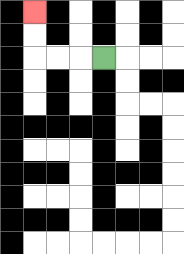{'start': '[4, 2]', 'end': '[1, 0]', 'path_directions': 'L,L,L,U,U', 'path_coordinates': '[[4, 2], [3, 2], [2, 2], [1, 2], [1, 1], [1, 0]]'}